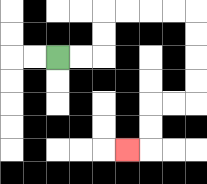{'start': '[2, 2]', 'end': '[5, 6]', 'path_directions': 'R,R,U,U,R,R,R,R,D,D,D,D,L,L,D,D,L', 'path_coordinates': '[[2, 2], [3, 2], [4, 2], [4, 1], [4, 0], [5, 0], [6, 0], [7, 0], [8, 0], [8, 1], [8, 2], [8, 3], [8, 4], [7, 4], [6, 4], [6, 5], [6, 6], [5, 6]]'}